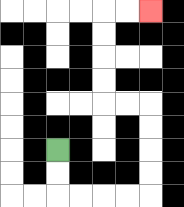{'start': '[2, 6]', 'end': '[6, 0]', 'path_directions': 'D,D,R,R,R,R,U,U,U,U,L,L,U,U,U,U,R,R', 'path_coordinates': '[[2, 6], [2, 7], [2, 8], [3, 8], [4, 8], [5, 8], [6, 8], [6, 7], [6, 6], [6, 5], [6, 4], [5, 4], [4, 4], [4, 3], [4, 2], [4, 1], [4, 0], [5, 0], [6, 0]]'}